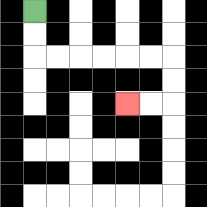{'start': '[1, 0]', 'end': '[5, 4]', 'path_directions': 'D,D,R,R,R,R,R,R,D,D,L,L', 'path_coordinates': '[[1, 0], [1, 1], [1, 2], [2, 2], [3, 2], [4, 2], [5, 2], [6, 2], [7, 2], [7, 3], [7, 4], [6, 4], [5, 4]]'}